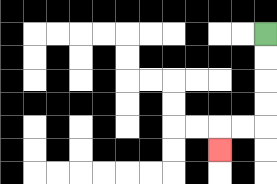{'start': '[11, 1]', 'end': '[9, 6]', 'path_directions': 'D,D,D,D,L,L,D', 'path_coordinates': '[[11, 1], [11, 2], [11, 3], [11, 4], [11, 5], [10, 5], [9, 5], [9, 6]]'}